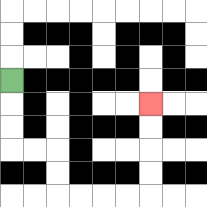{'start': '[0, 3]', 'end': '[6, 4]', 'path_directions': 'D,D,D,R,R,D,D,R,R,R,R,U,U,U,U', 'path_coordinates': '[[0, 3], [0, 4], [0, 5], [0, 6], [1, 6], [2, 6], [2, 7], [2, 8], [3, 8], [4, 8], [5, 8], [6, 8], [6, 7], [6, 6], [6, 5], [6, 4]]'}